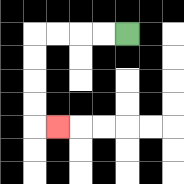{'start': '[5, 1]', 'end': '[2, 5]', 'path_directions': 'L,L,L,L,D,D,D,D,R', 'path_coordinates': '[[5, 1], [4, 1], [3, 1], [2, 1], [1, 1], [1, 2], [1, 3], [1, 4], [1, 5], [2, 5]]'}